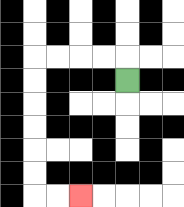{'start': '[5, 3]', 'end': '[3, 8]', 'path_directions': 'U,L,L,L,L,D,D,D,D,D,D,R,R', 'path_coordinates': '[[5, 3], [5, 2], [4, 2], [3, 2], [2, 2], [1, 2], [1, 3], [1, 4], [1, 5], [1, 6], [1, 7], [1, 8], [2, 8], [3, 8]]'}